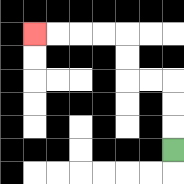{'start': '[7, 6]', 'end': '[1, 1]', 'path_directions': 'U,U,U,L,L,U,U,L,L,L,L', 'path_coordinates': '[[7, 6], [7, 5], [7, 4], [7, 3], [6, 3], [5, 3], [5, 2], [5, 1], [4, 1], [3, 1], [2, 1], [1, 1]]'}